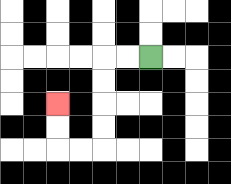{'start': '[6, 2]', 'end': '[2, 4]', 'path_directions': 'L,L,D,D,D,D,L,L,U,U', 'path_coordinates': '[[6, 2], [5, 2], [4, 2], [4, 3], [4, 4], [4, 5], [4, 6], [3, 6], [2, 6], [2, 5], [2, 4]]'}